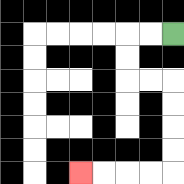{'start': '[7, 1]', 'end': '[3, 7]', 'path_directions': 'L,L,D,D,R,R,D,D,D,D,L,L,L,L', 'path_coordinates': '[[7, 1], [6, 1], [5, 1], [5, 2], [5, 3], [6, 3], [7, 3], [7, 4], [7, 5], [7, 6], [7, 7], [6, 7], [5, 7], [4, 7], [3, 7]]'}